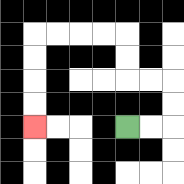{'start': '[5, 5]', 'end': '[1, 5]', 'path_directions': 'R,R,U,U,L,L,U,U,L,L,L,L,D,D,D,D', 'path_coordinates': '[[5, 5], [6, 5], [7, 5], [7, 4], [7, 3], [6, 3], [5, 3], [5, 2], [5, 1], [4, 1], [3, 1], [2, 1], [1, 1], [1, 2], [1, 3], [1, 4], [1, 5]]'}